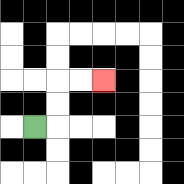{'start': '[1, 5]', 'end': '[4, 3]', 'path_directions': 'R,U,U,R,R', 'path_coordinates': '[[1, 5], [2, 5], [2, 4], [2, 3], [3, 3], [4, 3]]'}